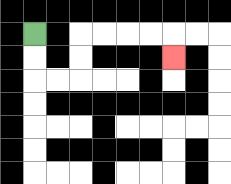{'start': '[1, 1]', 'end': '[7, 2]', 'path_directions': 'D,D,R,R,U,U,R,R,R,R,D', 'path_coordinates': '[[1, 1], [1, 2], [1, 3], [2, 3], [3, 3], [3, 2], [3, 1], [4, 1], [5, 1], [6, 1], [7, 1], [7, 2]]'}